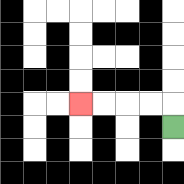{'start': '[7, 5]', 'end': '[3, 4]', 'path_directions': 'U,L,L,L,L', 'path_coordinates': '[[7, 5], [7, 4], [6, 4], [5, 4], [4, 4], [3, 4]]'}